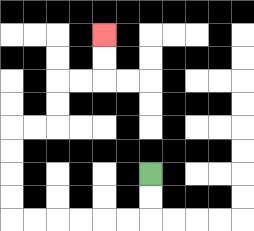{'start': '[6, 7]', 'end': '[4, 1]', 'path_directions': 'D,D,L,L,L,L,L,L,U,U,U,U,R,R,U,U,R,R,U,U', 'path_coordinates': '[[6, 7], [6, 8], [6, 9], [5, 9], [4, 9], [3, 9], [2, 9], [1, 9], [0, 9], [0, 8], [0, 7], [0, 6], [0, 5], [1, 5], [2, 5], [2, 4], [2, 3], [3, 3], [4, 3], [4, 2], [4, 1]]'}